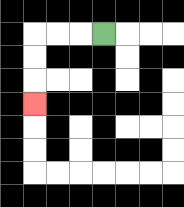{'start': '[4, 1]', 'end': '[1, 4]', 'path_directions': 'L,L,L,D,D,D', 'path_coordinates': '[[4, 1], [3, 1], [2, 1], [1, 1], [1, 2], [1, 3], [1, 4]]'}